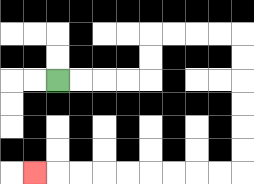{'start': '[2, 3]', 'end': '[1, 7]', 'path_directions': 'R,R,R,R,U,U,R,R,R,R,D,D,D,D,D,D,L,L,L,L,L,L,L,L,L', 'path_coordinates': '[[2, 3], [3, 3], [4, 3], [5, 3], [6, 3], [6, 2], [6, 1], [7, 1], [8, 1], [9, 1], [10, 1], [10, 2], [10, 3], [10, 4], [10, 5], [10, 6], [10, 7], [9, 7], [8, 7], [7, 7], [6, 7], [5, 7], [4, 7], [3, 7], [2, 7], [1, 7]]'}